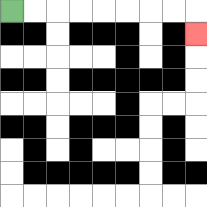{'start': '[0, 0]', 'end': '[8, 1]', 'path_directions': 'R,R,R,R,R,R,R,R,D', 'path_coordinates': '[[0, 0], [1, 0], [2, 0], [3, 0], [4, 0], [5, 0], [6, 0], [7, 0], [8, 0], [8, 1]]'}